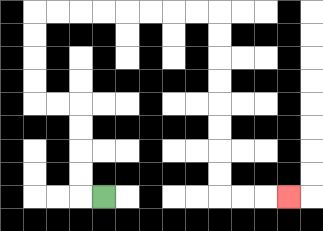{'start': '[4, 8]', 'end': '[12, 8]', 'path_directions': 'L,U,U,U,U,L,L,U,U,U,U,R,R,R,R,R,R,R,R,D,D,D,D,D,D,D,D,R,R,R', 'path_coordinates': '[[4, 8], [3, 8], [3, 7], [3, 6], [3, 5], [3, 4], [2, 4], [1, 4], [1, 3], [1, 2], [1, 1], [1, 0], [2, 0], [3, 0], [4, 0], [5, 0], [6, 0], [7, 0], [8, 0], [9, 0], [9, 1], [9, 2], [9, 3], [9, 4], [9, 5], [9, 6], [9, 7], [9, 8], [10, 8], [11, 8], [12, 8]]'}